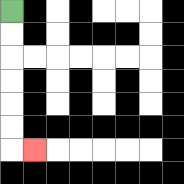{'start': '[0, 0]', 'end': '[1, 6]', 'path_directions': 'D,D,D,D,D,D,R', 'path_coordinates': '[[0, 0], [0, 1], [0, 2], [0, 3], [0, 4], [0, 5], [0, 6], [1, 6]]'}